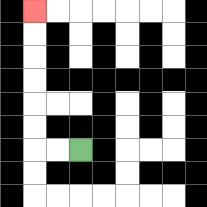{'start': '[3, 6]', 'end': '[1, 0]', 'path_directions': 'L,L,U,U,U,U,U,U', 'path_coordinates': '[[3, 6], [2, 6], [1, 6], [1, 5], [1, 4], [1, 3], [1, 2], [1, 1], [1, 0]]'}